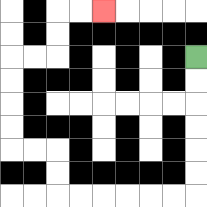{'start': '[8, 2]', 'end': '[4, 0]', 'path_directions': 'D,D,D,D,D,D,L,L,L,L,L,L,U,U,L,L,U,U,U,U,R,R,U,U,R,R', 'path_coordinates': '[[8, 2], [8, 3], [8, 4], [8, 5], [8, 6], [8, 7], [8, 8], [7, 8], [6, 8], [5, 8], [4, 8], [3, 8], [2, 8], [2, 7], [2, 6], [1, 6], [0, 6], [0, 5], [0, 4], [0, 3], [0, 2], [1, 2], [2, 2], [2, 1], [2, 0], [3, 0], [4, 0]]'}